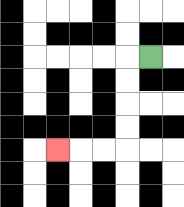{'start': '[6, 2]', 'end': '[2, 6]', 'path_directions': 'L,D,D,D,D,L,L,L', 'path_coordinates': '[[6, 2], [5, 2], [5, 3], [5, 4], [5, 5], [5, 6], [4, 6], [3, 6], [2, 6]]'}